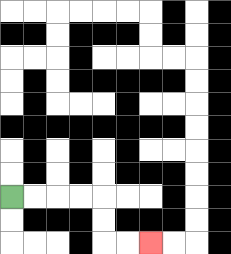{'start': '[0, 8]', 'end': '[6, 10]', 'path_directions': 'R,R,R,R,D,D,R,R', 'path_coordinates': '[[0, 8], [1, 8], [2, 8], [3, 8], [4, 8], [4, 9], [4, 10], [5, 10], [6, 10]]'}